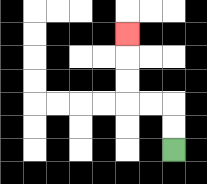{'start': '[7, 6]', 'end': '[5, 1]', 'path_directions': 'U,U,L,L,U,U,U', 'path_coordinates': '[[7, 6], [7, 5], [7, 4], [6, 4], [5, 4], [5, 3], [5, 2], [5, 1]]'}